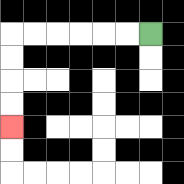{'start': '[6, 1]', 'end': '[0, 5]', 'path_directions': 'L,L,L,L,L,L,D,D,D,D', 'path_coordinates': '[[6, 1], [5, 1], [4, 1], [3, 1], [2, 1], [1, 1], [0, 1], [0, 2], [0, 3], [0, 4], [0, 5]]'}